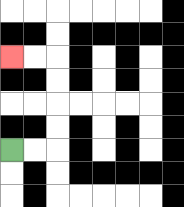{'start': '[0, 6]', 'end': '[0, 2]', 'path_directions': 'R,R,U,U,U,U,L,L', 'path_coordinates': '[[0, 6], [1, 6], [2, 6], [2, 5], [2, 4], [2, 3], [2, 2], [1, 2], [0, 2]]'}